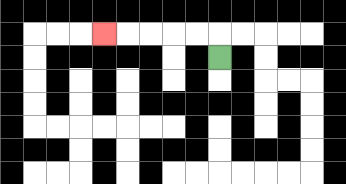{'start': '[9, 2]', 'end': '[4, 1]', 'path_directions': 'U,L,L,L,L,L', 'path_coordinates': '[[9, 2], [9, 1], [8, 1], [7, 1], [6, 1], [5, 1], [4, 1]]'}